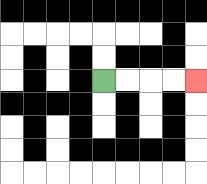{'start': '[4, 3]', 'end': '[8, 3]', 'path_directions': 'R,R,R,R', 'path_coordinates': '[[4, 3], [5, 3], [6, 3], [7, 3], [8, 3]]'}